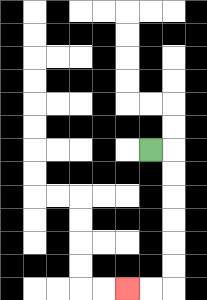{'start': '[6, 6]', 'end': '[5, 12]', 'path_directions': 'R,D,D,D,D,D,D,L,L', 'path_coordinates': '[[6, 6], [7, 6], [7, 7], [7, 8], [7, 9], [7, 10], [7, 11], [7, 12], [6, 12], [5, 12]]'}